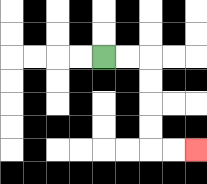{'start': '[4, 2]', 'end': '[8, 6]', 'path_directions': 'R,R,D,D,D,D,R,R', 'path_coordinates': '[[4, 2], [5, 2], [6, 2], [6, 3], [6, 4], [6, 5], [6, 6], [7, 6], [8, 6]]'}